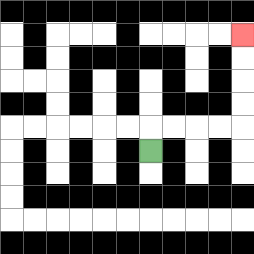{'start': '[6, 6]', 'end': '[10, 1]', 'path_directions': 'U,R,R,R,R,U,U,U,U', 'path_coordinates': '[[6, 6], [6, 5], [7, 5], [8, 5], [9, 5], [10, 5], [10, 4], [10, 3], [10, 2], [10, 1]]'}